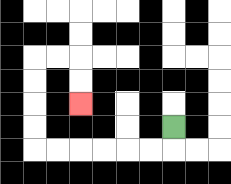{'start': '[7, 5]', 'end': '[3, 4]', 'path_directions': 'D,L,L,L,L,L,L,U,U,U,U,R,R,D,D', 'path_coordinates': '[[7, 5], [7, 6], [6, 6], [5, 6], [4, 6], [3, 6], [2, 6], [1, 6], [1, 5], [1, 4], [1, 3], [1, 2], [2, 2], [3, 2], [3, 3], [3, 4]]'}